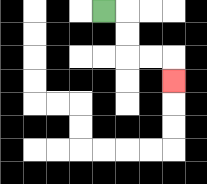{'start': '[4, 0]', 'end': '[7, 3]', 'path_directions': 'R,D,D,R,R,D', 'path_coordinates': '[[4, 0], [5, 0], [5, 1], [5, 2], [6, 2], [7, 2], [7, 3]]'}